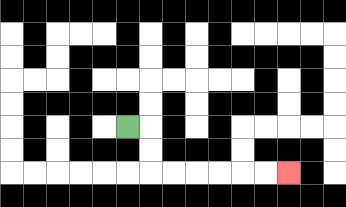{'start': '[5, 5]', 'end': '[12, 7]', 'path_directions': 'R,D,D,R,R,R,R,R,R', 'path_coordinates': '[[5, 5], [6, 5], [6, 6], [6, 7], [7, 7], [8, 7], [9, 7], [10, 7], [11, 7], [12, 7]]'}